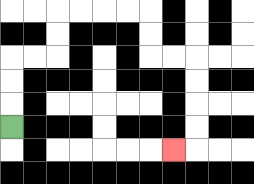{'start': '[0, 5]', 'end': '[7, 6]', 'path_directions': 'U,U,U,R,R,U,U,R,R,R,R,D,D,R,R,D,D,D,D,L', 'path_coordinates': '[[0, 5], [0, 4], [0, 3], [0, 2], [1, 2], [2, 2], [2, 1], [2, 0], [3, 0], [4, 0], [5, 0], [6, 0], [6, 1], [6, 2], [7, 2], [8, 2], [8, 3], [8, 4], [8, 5], [8, 6], [7, 6]]'}